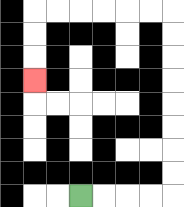{'start': '[3, 8]', 'end': '[1, 3]', 'path_directions': 'R,R,R,R,U,U,U,U,U,U,U,U,L,L,L,L,L,L,D,D,D', 'path_coordinates': '[[3, 8], [4, 8], [5, 8], [6, 8], [7, 8], [7, 7], [7, 6], [7, 5], [7, 4], [7, 3], [7, 2], [7, 1], [7, 0], [6, 0], [5, 0], [4, 0], [3, 0], [2, 0], [1, 0], [1, 1], [1, 2], [1, 3]]'}